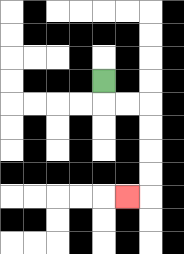{'start': '[4, 3]', 'end': '[5, 8]', 'path_directions': 'D,R,R,D,D,D,D,L', 'path_coordinates': '[[4, 3], [4, 4], [5, 4], [6, 4], [6, 5], [6, 6], [6, 7], [6, 8], [5, 8]]'}